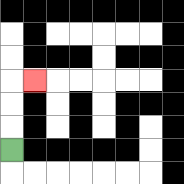{'start': '[0, 6]', 'end': '[1, 3]', 'path_directions': 'U,U,U,R', 'path_coordinates': '[[0, 6], [0, 5], [0, 4], [0, 3], [1, 3]]'}